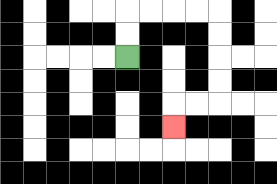{'start': '[5, 2]', 'end': '[7, 5]', 'path_directions': 'U,U,R,R,R,R,D,D,D,D,L,L,D', 'path_coordinates': '[[5, 2], [5, 1], [5, 0], [6, 0], [7, 0], [8, 0], [9, 0], [9, 1], [9, 2], [9, 3], [9, 4], [8, 4], [7, 4], [7, 5]]'}